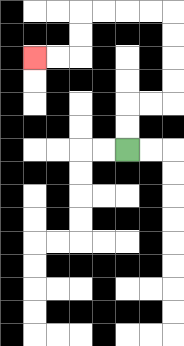{'start': '[5, 6]', 'end': '[1, 2]', 'path_directions': 'U,U,R,R,U,U,U,U,L,L,L,L,D,D,L,L', 'path_coordinates': '[[5, 6], [5, 5], [5, 4], [6, 4], [7, 4], [7, 3], [7, 2], [7, 1], [7, 0], [6, 0], [5, 0], [4, 0], [3, 0], [3, 1], [3, 2], [2, 2], [1, 2]]'}